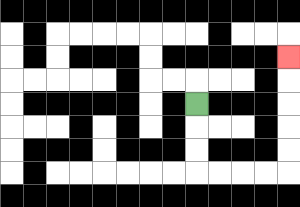{'start': '[8, 4]', 'end': '[12, 2]', 'path_directions': 'D,D,D,R,R,R,R,U,U,U,U,U', 'path_coordinates': '[[8, 4], [8, 5], [8, 6], [8, 7], [9, 7], [10, 7], [11, 7], [12, 7], [12, 6], [12, 5], [12, 4], [12, 3], [12, 2]]'}